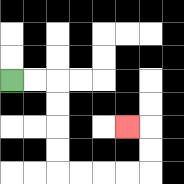{'start': '[0, 3]', 'end': '[5, 5]', 'path_directions': 'R,R,D,D,D,D,R,R,R,R,U,U,L', 'path_coordinates': '[[0, 3], [1, 3], [2, 3], [2, 4], [2, 5], [2, 6], [2, 7], [3, 7], [4, 7], [5, 7], [6, 7], [6, 6], [6, 5], [5, 5]]'}